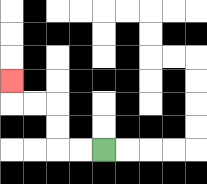{'start': '[4, 6]', 'end': '[0, 3]', 'path_directions': 'L,L,U,U,L,L,U', 'path_coordinates': '[[4, 6], [3, 6], [2, 6], [2, 5], [2, 4], [1, 4], [0, 4], [0, 3]]'}